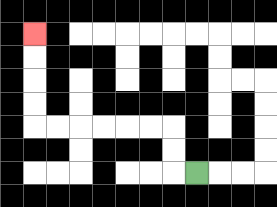{'start': '[8, 7]', 'end': '[1, 1]', 'path_directions': 'L,U,U,L,L,L,L,L,L,U,U,U,U', 'path_coordinates': '[[8, 7], [7, 7], [7, 6], [7, 5], [6, 5], [5, 5], [4, 5], [3, 5], [2, 5], [1, 5], [1, 4], [1, 3], [1, 2], [1, 1]]'}